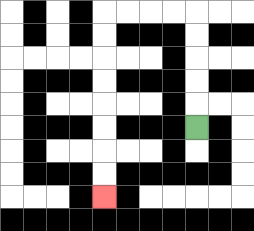{'start': '[8, 5]', 'end': '[4, 8]', 'path_directions': 'U,U,U,U,U,L,L,L,L,D,D,D,D,D,D,D,D', 'path_coordinates': '[[8, 5], [8, 4], [8, 3], [8, 2], [8, 1], [8, 0], [7, 0], [6, 0], [5, 0], [4, 0], [4, 1], [4, 2], [4, 3], [4, 4], [4, 5], [4, 6], [4, 7], [4, 8]]'}